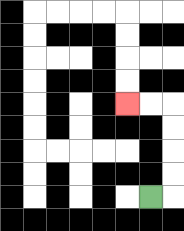{'start': '[6, 8]', 'end': '[5, 4]', 'path_directions': 'R,U,U,U,U,L,L', 'path_coordinates': '[[6, 8], [7, 8], [7, 7], [7, 6], [7, 5], [7, 4], [6, 4], [5, 4]]'}